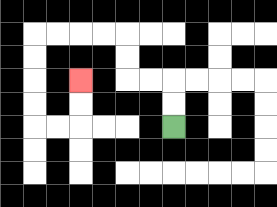{'start': '[7, 5]', 'end': '[3, 3]', 'path_directions': 'U,U,L,L,U,U,L,L,L,L,D,D,D,D,R,R,U,U', 'path_coordinates': '[[7, 5], [7, 4], [7, 3], [6, 3], [5, 3], [5, 2], [5, 1], [4, 1], [3, 1], [2, 1], [1, 1], [1, 2], [1, 3], [1, 4], [1, 5], [2, 5], [3, 5], [3, 4], [3, 3]]'}